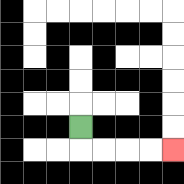{'start': '[3, 5]', 'end': '[7, 6]', 'path_directions': 'D,R,R,R,R', 'path_coordinates': '[[3, 5], [3, 6], [4, 6], [5, 6], [6, 6], [7, 6]]'}